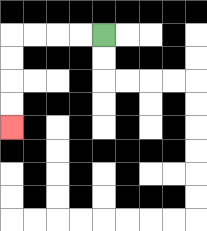{'start': '[4, 1]', 'end': '[0, 5]', 'path_directions': 'L,L,L,L,D,D,D,D', 'path_coordinates': '[[4, 1], [3, 1], [2, 1], [1, 1], [0, 1], [0, 2], [0, 3], [0, 4], [0, 5]]'}